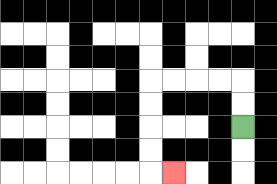{'start': '[10, 5]', 'end': '[7, 7]', 'path_directions': 'U,U,L,L,L,L,D,D,D,D,R', 'path_coordinates': '[[10, 5], [10, 4], [10, 3], [9, 3], [8, 3], [7, 3], [6, 3], [6, 4], [6, 5], [6, 6], [6, 7], [7, 7]]'}